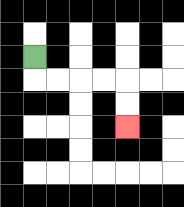{'start': '[1, 2]', 'end': '[5, 5]', 'path_directions': 'D,R,R,R,R,D,D', 'path_coordinates': '[[1, 2], [1, 3], [2, 3], [3, 3], [4, 3], [5, 3], [5, 4], [5, 5]]'}